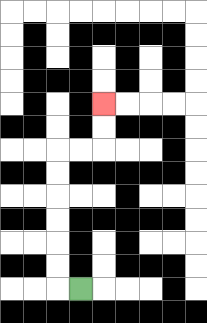{'start': '[3, 12]', 'end': '[4, 4]', 'path_directions': 'L,U,U,U,U,U,U,R,R,U,U', 'path_coordinates': '[[3, 12], [2, 12], [2, 11], [2, 10], [2, 9], [2, 8], [2, 7], [2, 6], [3, 6], [4, 6], [4, 5], [4, 4]]'}